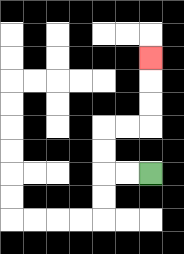{'start': '[6, 7]', 'end': '[6, 2]', 'path_directions': 'L,L,U,U,R,R,U,U,U', 'path_coordinates': '[[6, 7], [5, 7], [4, 7], [4, 6], [4, 5], [5, 5], [6, 5], [6, 4], [6, 3], [6, 2]]'}